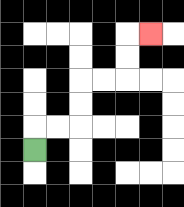{'start': '[1, 6]', 'end': '[6, 1]', 'path_directions': 'U,R,R,U,U,R,R,U,U,R', 'path_coordinates': '[[1, 6], [1, 5], [2, 5], [3, 5], [3, 4], [3, 3], [4, 3], [5, 3], [5, 2], [5, 1], [6, 1]]'}